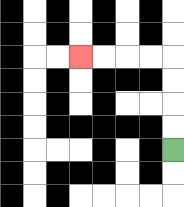{'start': '[7, 6]', 'end': '[3, 2]', 'path_directions': 'U,U,U,U,L,L,L,L', 'path_coordinates': '[[7, 6], [7, 5], [7, 4], [7, 3], [7, 2], [6, 2], [5, 2], [4, 2], [3, 2]]'}